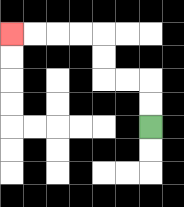{'start': '[6, 5]', 'end': '[0, 1]', 'path_directions': 'U,U,L,L,U,U,L,L,L,L', 'path_coordinates': '[[6, 5], [6, 4], [6, 3], [5, 3], [4, 3], [4, 2], [4, 1], [3, 1], [2, 1], [1, 1], [0, 1]]'}